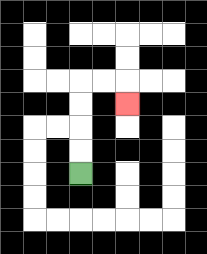{'start': '[3, 7]', 'end': '[5, 4]', 'path_directions': 'U,U,U,U,R,R,D', 'path_coordinates': '[[3, 7], [3, 6], [3, 5], [3, 4], [3, 3], [4, 3], [5, 3], [5, 4]]'}